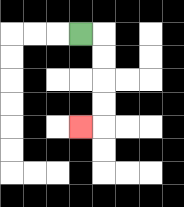{'start': '[3, 1]', 'end': '[3, 5]', 'path_directions': 'R,D,D,D,D,L', 'path_coordinates': '[[3, 1], [4, 1], [4, 2], [4, 3], [4, 4], [4, 5], [3, 5]]'}